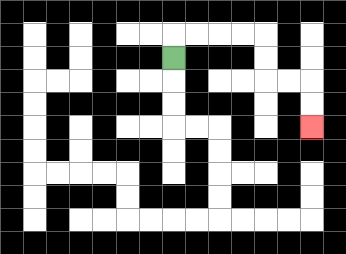{'start': '[7, 2]', 'end': '[13, 5]', 'path_directions': 'U,R,R,R,R,D,D,R,R,D,D', 'path_coordinates': '[[7, 2], [7, 1], [8, 1], [9, 1], [10, 1], [11, 1], [11, 2], [11, 3], [12, 3], [13, 3], [13, 4], [13, 5]]'}